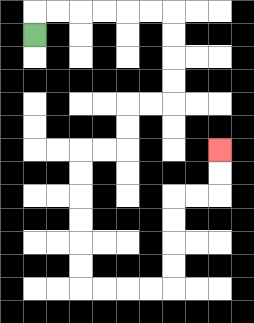{'start': '[1, 1]', 'end': '[9, 6]', 'path_directions': 'U,R,R,R,R,R,R,D,D,D,D,L,L,D,D,L,L,D,D,D,D,D,D,R,R,R,R,U,U,U,U,R,R,U,U', 'path_coordinates': '[[1, 1], [1, 0], [2, 0], [3, 0], [4, 0], [5, 0], [6, 0], [7, 0], [7, 1], [7, 2], [7, 3], [7, 4], [6, 4], [5, 4], [5, 5], [5, 6], [4, 6], [3, 6], [3, 7], [3, 8], [3, 9], [3, 10], [3, 11], [3, 12], [4, 12], [5, 12], [6, 12], [7, 12], [7, 11], [7, 10], [7, 9], [7, 8], [8, 8], [9, 8], [9, 7], [9, 6]]'}